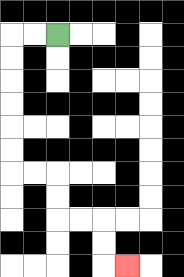{'start': '[2, 1]', 'end': '[5, 11]', 'path_directions': 'L,L,D,D,D,D,D,D,R,R,D,D,R,R,D,D,R', 'path_coordinates': '[[2, 1], [1, 1], [0, 1], [0, 2], [0, 3], [0, 4], [0, 5], [0, 6], [0, 7], [1, 7], [2, 7], [2, 8], [2, 9], [3, 9], [4, 9], [4, 10], [4, 11], [5, 11]]'}